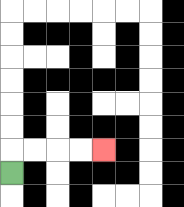{'start': '[0, 7]', 'end': '[4, 6]', 'path_directions': 'U,R,R,R,R', 'path_coordinates': '[[0, 7], [0, 6], [1, 6], [2, 6], [3, 6], [4, 6]]'}